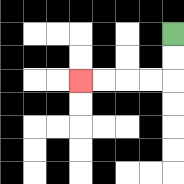{'start': '[7, 1]', 'end': '[3, 3]', 'path_directions': 'D,D,L,L,L,L', 'path_coordinates': '[[7, 1], [7, 2], [7, 3], [6, 3], [5, 3], [4, 3], [3, 3]]'}